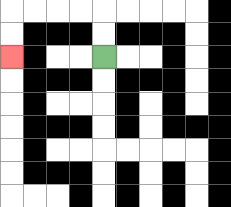{'start': '[4, 2]', 'end': '[0, 2]', 'path_directions': 'U,U,L,L,L,L,D,D', 'path_coordinates': '[[4, 2], [4, 1], [4, 0], [3, 0], [2, 0], [1, 0], [0, 0], [0, 1], [0, 2]]'}